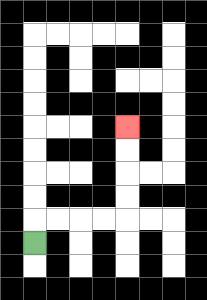{'start': '[1, 10]', 'end': '[5, 5]', 'path_directions': 'U,R,R,R,R,U,U,U,U', 'path_coordinates': '[[1, 10], [1, 9], [2, 9], [3, 9], [4, 9], [5, 9], [5, 8], [5, 7], [5, 6], [5, 5]]'}